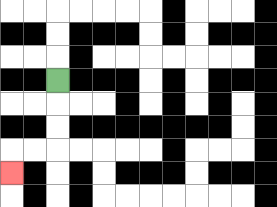{'start': '[2, 3]', 'end': '[0, 7]', 'path_directions': 'D,D,D,L,L,D', 'path_coordinates': '[[2, 3], [2, 4], [2, 5], [2, 6], [1, 6], [0, 6], [0, 7]]'}